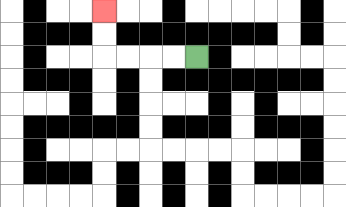{'start': '[8, 2]', 'end': '[4, 0]', 'path_directions': 'L,L,L,L,U,U', 'path_coordinates': '[[8, 2], [7, 2], [6, 2], [5, 2], [4, 2], [4, 1], [4, 0]]'}